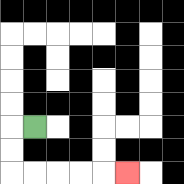{'start': '[1, 5]', 'end': '[5, 7]', 'path_directions': 'L,D,D,R,R,R,R,R', 'path_coordinates': '[[1, 5], [0, 5], [0, 6], [0, 7], [1, 7], [2, 7], [3, 7], [4, 7], [5, 7]]'}